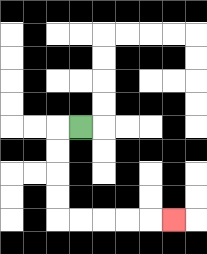{'start': '[3, 5]', 'end': '[7, 9]', 'path_directions': 'L,D,D,D,D,R,R,R,R,R', 'path_coordinates': '[[3, 5], [2, 5], [2, 6], [2, 7], [2, 8], [2, 9], [3, 9], [4, 9], [5, 9], [6, 9], [7, 9]]'}